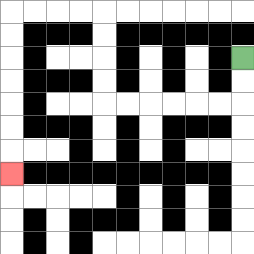{'start': '[10, 2]', 'end': '[0, 7]', 'path_directions': 'D,D,L,L,L,L,L,L,U,U,U,U,L,L,L,L,D,D,D,D,D,D,D', 'path_coordinates': '[[10, 2], [10, 3], [10, 4], [9, 4], [8, 4], [7, 4], [6, 4], [5, 4], [4, 4], [4, 3], [4, 2], [4, 1], [4, 0], [3, 0], [2, 0], [1, 0], [0, 0], [0, 1], [0, 2], [0, 3], [0, 4], [0, 5], [0, 6], [0, 7]]'}